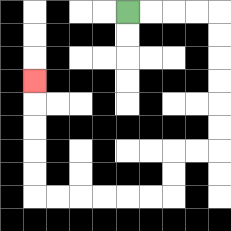{'start': '[5, 0]', 'end': '[1, 3]', 'path_directions': 'R,R,R,R,D,D,D,D,D,D,L,L,D,D,L,L,L,L,L,L,U,U,U,U,U', 'path_coordinates': '[[5, 0], [6, 0], [7, 0], [8, 0], [9, 0], [9, 1], [9, 2], [9, 3], [9, 4], [9, 5], [9, 6], [8, 6], [7, 6], [7, 7], [7, 8], [6, 8], [5, 8], [4, 8], [3, 8], [2, 8], [1, 8], [1, 7], [1, 6], [1, 5], [1, 4], [1, 3]]'}